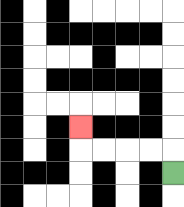{'start': '[7, 7]', 'end': '[3, 5]', 'path_directions': 'U,L,L,L,L,U', 'path_coordinates': '[[7, 7], [7, 6], [6, 6], [5, 6], [4, 6], [3, 6], [3, 5]]'}